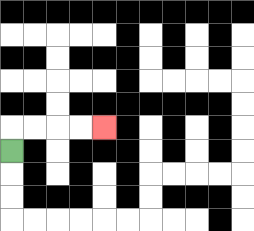{'start': '[0, 6]', 'end': '[4, 5]', 'path_directions': 'U,R,R,R,R', 'path_coordinates': '[[0, 6], [0, 5], [1, 5], [2, 5], [3, 5], [4, 5]]'}